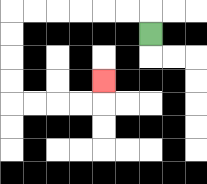{'start': '[6, 1]', 'end': '[4, 3]', 'path_directions': 'U,L,L,L,L,L,L,D,D,D,D,R,R,R,R,U', 'path_coordinates': '[[6, 1], [6, 0], [5, 0], [4, 0], [3, 0], [2, 0], [1, 0], [0, 0], [0, 1], [0, 2], [0, 3], [0, 4], [1, 4], [2, 4], [3, 4], [4, 4], [4, 3]]'}